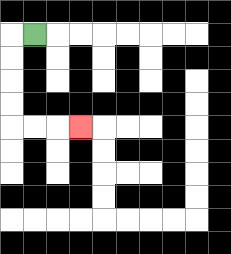{'start': '[1, 1]', 'end': '[3, 5]', 'path_directions': 'L,D,D,D,D,R,R,R', 'path_coordinates': '[[1, 1], [0, 1], [0, 2], [0, 3], [0, 4], [0, 5], [1, 5], [2, 5], [3, 5]]'}